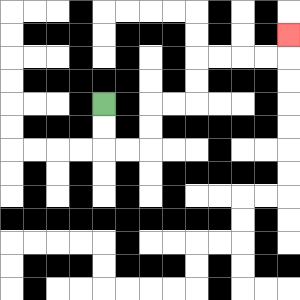{'start': '[4, 4]', 'end': '[12, 1]', 'path_directions': 'D,D,R,R,U,U,R,R,U,U,R,R,R,R,U', 'path_coordinates': '[[4, 4], [4, 5], [4, 6], [5, 6], [6, 6], [6, 5], [6, 4], [7, 4], [8, 4], [8, 3], [8, 2], [9, 2], [10, 2], [11, 2], [12, 2], [12, 1]]'}